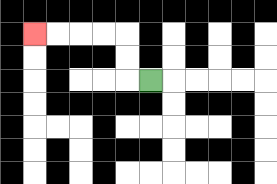{'start': '[6, 3]', 'end': '[1, 1]', 'path_directions': 'L,U,U,L,L,L,L', 'path_coordinates': '[[6, 3], [5, 3], [5, 2], [5, 1], [4, 1], [3, 1], [2, 1], [1, 1]]'}